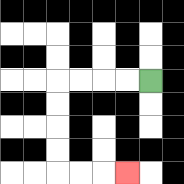{'start': '[6, 3]', 'end': '[5, 7]', 'path_directions': 'L,L,L,L,D,D,D,D,R,R,R', 'path_coordinates': '[[6, 3], [5, 3], [4, 3], [3, 3], [2, 3], [2, 4], [2, 5], [2, 6], [2, 7], [3, 7], [4, 7], [5, 7]]'}